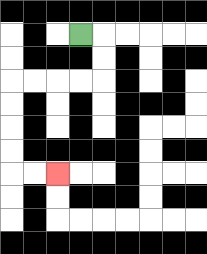{'start': '[3, 1]', 'end': '[2, 7]', 'path_directions': 'R,D,D,L,L,L,L,D,D,D,D,R,R', 'path_coordinates': '[[3, 1], [4, 1], [4, 2], [4, 3], [3, 3], [2, 3], [1, 3], [0, 3], [0, 4], [0, 5], [0, 6], [0, 7], [1, 7], [2, 7]]'}